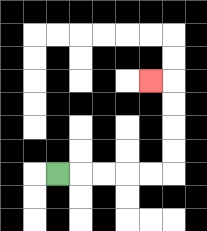{'start': '[2, 7]', 'end': '[6, 3]', 'path_directions': 'R,R,R,R,R,U,U,U,U,L', 'path_coordinates': '[[2, 7], [3, 7], [4, 7], [5, 7], [6, 7], [7, 7], [7, 6], [7, 5], [7, 4], [7, 3], [6, 3]]'}